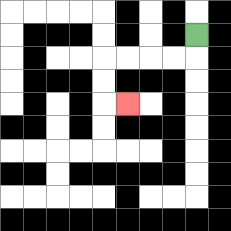{'start': '[8, 1]', 'end': '[5, 4]', 'path_directions': 'D,L,L,L,L,D,D,R', 'path_coordinates': '[[8, 1], [8, 2], [7, 2], [6, 2], [5, 2], [4, 2], [4, 3], [4, 4], [5, 4]]'}